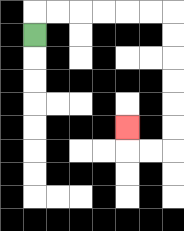{'start': '[1, 1]', 'end': '[5, 5]', 'path_directions': 'U,R,R,R,R,R,R,D,D,D,D,D,D,L,L,U', 'path_coordinates': '[[1, 1], [1, 0], [2, 0], [3, 0], [4, 0], [5, 0], [6, 0], [7, 0], [7, 1], [7, 2], [7, 3], [7, 4], [7, 5], [7, 6], [6, 6], [5, 6], [5, 5]]'}